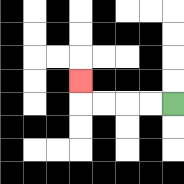{'start': '[7, 4]', 'end': '[3, 3]', 'path_directions': 'L,L,L,L,U', 'path_coordinates': '[[7, 4], [6, 4], [5, 4], [4, 4], [3, 4], [3, 3]]'}